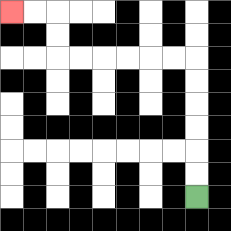{'start': '[8, 8]', 'end': '[0, 0]', 'path_directions': 'U,U,U,U,U,U,L,L,L,L,L,L,U,U,L,L', 'path_coordinates': '[[8, 8], [8, 7], [8, 6], [8, 5], [8, 4], [8, 3], [8, 2], [7, 2], [6, 2], [5, 2], [4, 2], [3, 2], [2, 2], [2, 1], [2, 0], [1, 0], [0, 0]]'}